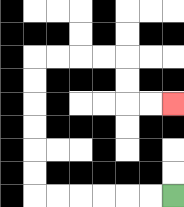{'start': '[7, 8]', 'end': '[7, 4]', 'path_directions': 'L,L,L,L,L,L,U,U,U,U,U,U,R,R,R,R,D,D,R,R', 'path_coordinates': '[[7, 8], [6, 8], [5, 8], [4, 8], [3, 8], [2, 8], [1, 8], [1, 7], [1, 6], [1, 5], [1, 4], [1, 3], [1, 2], [2, 2], [3, 2], [4, 2], [5, 2], [5, 3], [5, 4], [6, 4], [7, 4]]'}